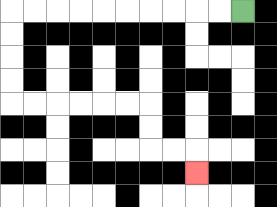{'start': '[10, 0]', 'end': '[8, 7]', 'path_directions': 'L,L,L,L,L,L,L,L,L,L,D,D,D,D,R,R,R,R,R,R,D,D,R,R,D', 'path_coordinates': '[[10, 0], [9, 0], [8, 0], [7, 0], [6, 0], [5, 0], [4, 0], [3, 0], [2, 0], [1, 0], [0, 0], [0, 1], [0, 2], [0, 3], [0, 4], [1, 4], [2, 4], [3, 4], [4, 4], [5, 4], [6, 4], [6, 5], [6, 6], [7, 6], [8, 6], [8, 7]]'}